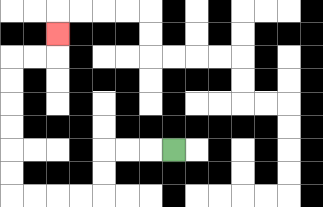{'start': '[7, 6]', 'end': '[2, 1]', 'path_directions': 'L,L,L,D,D,L,L,L,L,U,U,U,U,U,U,R,R,U', 'path_coordinates': '[[7, 6], [6, 6], [5, 6], [4, 6], [4, 7], [4, 8], [3, 8], [2, 8], [1, 8], [0, 8], [0, 7], [0, 6], [0, 5], [0, 4], [0, 3], [0, 2], [1, 2], [2, 2], [2, 1]]'}